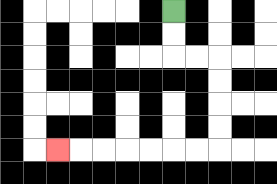{'start': '[7, 0]', 'end': '[2, 6]', 'path_directions': 'D,D,R,R,D,D,D,D,L,L,L,L,L,L,L', 'path_coordinates': '[[7, 0], [7, 1], [7, 2], [8, 2], [9, 2], [9, 3], [9, 4], [9, 5], [9, 6], [8, 6], [7, 6], [6, 6], [5, 6], [4, 6], [3, 6], [2, 6]]'}